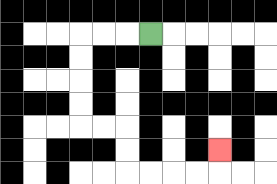{'start': '[6, 1]', 'end': '[9, 6]', 'path_directions': 'L,L,L,D,D,D,D,R,R,D,D,R,R,R,R,U', 'path_coordinates': '[[6, 1], [5, 1], [4, 1], [3, 1], [3, 2], [3, 3], [3, 4], [3, 5], [4, 5], [5, 5], [5, 6], [5, 7], [6, 7], [7, 7], [8, 7], [9, 7], [9, 6]]'}